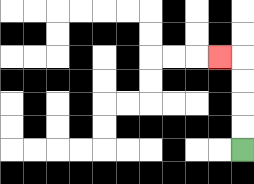{'start': '[10, 6]', 'end': '[9, 2]', 'path_directions': 'U,U,U,U,L', 'path_coordinates': '[[10, 6], [10, 5], [10, 4], [10, 3], [10, 2], [9, 2]]'}